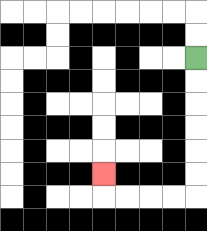{'start': '[8, 2]', 'end': '[4, 7]', 'path_directions': 'D,D,D,D,D,D,L,L,L,L,U', 'path_coordinates': '[[8, 2], [8, 3], [8, 4], [8, 5], [8, 6], [8, 7], [8, 8], [7, 8], [6, 8], [5, 8], [4, 8], [4, 7]]'}